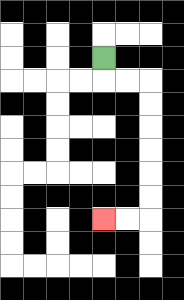{'start': '[4, 2]', 'end': '[4, 9]', 'path_directions': 'D,R,R,D,D,D,D,D,D,L,L', 'path_coordinates': '[[4, 2], [4, 3], [5, 3], [6, 3], [6, 4], [6, 5], [6, 6], [6, 7], [6, 8], [6, 9], [5, 9], [4, 9]]'}